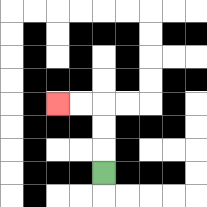{'start': '[4, 7]', 'end': '[2, 4]', 'path_directions': 'U,U,U,L,L', 'path_coordinates': '[[4, 7], [4, 6], [4, 5], [4, 4], [3, 4], [2, 4]]'}